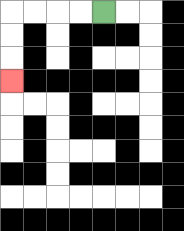{'start': '[4, 0]', 'end': '[0, 3]', 'path_directions': 'L,L,L,L,D,D,D', 'path_coordinates': '[[4, 0], [3, 0], [2, 0], [1, 0], [0, 0], [0, 1], [0, 2], [0, 3]]'}